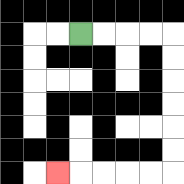{'start': '[3, 1]', 'end': '[2, 7]', 'path_directions': 'R,R,R,R,D,D,D,D,D,D,L,L,L,L,L', 'path_coordinates': '[[3, 1], [4, 1], [5, 1], [6, 1], [7, 1], [7, 2], [7, 3], [7, 4], [7, 5], [7, 6], [7, 7], [6, 7], [5, 7], [4, 7], [3, 7], [2, 7]]'}